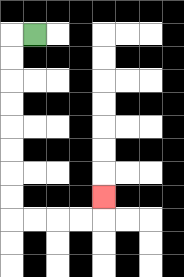{'start': '[1, 1]', 'end': '[4, 8]', 'path_directions': 'L,D,D,D,D,D,D,D,D,R,R,R,R,U', 'path_coordinates': '[[1, 1], [0, 1], [0, 2], [0, 3], [0, 4], [0, 5], [0, 6], [0, 7], [0, 8], [0, 9], [1, 9], [2, 9], [3, 9], [4, 9], [4, 8]]'}